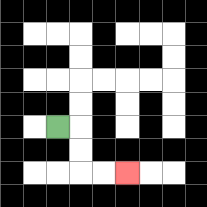{'start': '[2, 5]', 'end': '[5, 7]', 'path_directions': 'R,D,D,R,R', 'path_coordinates': '[[2, 5], [3, 5], [3, 6], [3, 7], [4, 7], [5, 7]]'}